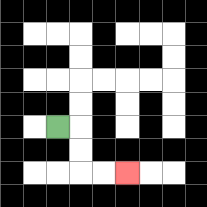{'start': '[2, 5]', 'end': '[5, 7]', 'path_directions': 'R,D,D,R,R', 'path_coordinates': '[[2, 5], [3, 5], [3, 6], [3, 7], [4, 7], [5, 7]]'}